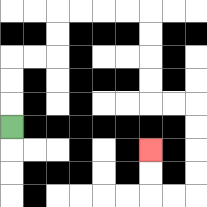{'start': '[0, 5]', 'end': '[6, 6]', 'path_directions': 'U,U,U,R,R,U,U,R,R,R,R,D,D,D,D,R,R,D,D,D,D,L,L,U,U', 'path_coordinates': '[[0, 5], [0, 4], [0, 3], [0, 2], [1, 2], [2, 2], [2, 1], [2, 0], [3, 0], [4, 0], [5, 0], [6, 0], [6, 1], [6, 2], [6, 3], [6, 4], [7, 4], [8, 4], [8, 5], [8, 6], [8, 7], [8, 8], [7, 8], [6, 8], [6, 7], [6, 6]]'}